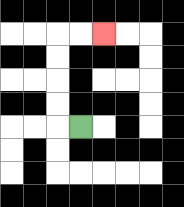{'start': '[3, 5]', 'end': '[4, 1]', 'path_directions': 'L,U,U,U,U,R,R', 'path_coordinates': '[[3, 5], [2, 5], [2, 4], [2, 3], [2, 2], [2, 1], [3, 1], [4, 1]]'}